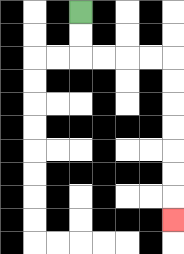{'start': '[3, 0]', 'end': '[7, 9]', 'path_directions': 'D,D,R,R,R,R,D,D,D,D,D,D,D', 'path_coordinates': '[[3, 0], [3, 1], [3, 2], [4, 2], [5, 2], [6, 2], [7, 2], [7, 3], [7, 4], [7, 5], [7, 6], [7, 7], [7, 8], [7, 9]]'}